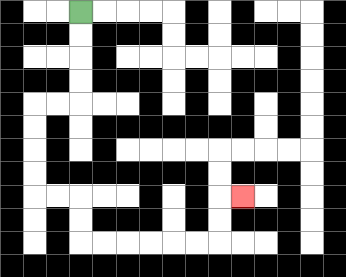{'start': '[3, 0]', 'end': '[10, 8]', 'path_directions': 'D,D,D,D,L,L,D,D,D,D,R,R,D,D,R,R,R,R,R,R,U,U,R', 'path_coordinates': '[[3, 0], [3, 1], [3, 2], [3, 3], [3, 4], [2, 4], [1, 4], [1, 5], [1, 6], [1, 7], [1, 8], [2, 8], [3, 8], [3, 9], [3, 10], [4, 10], [5, 10], [6, 10], [7, 10], [8, 10], [9, 10], [9, 9], [9, 8], [10, 8]]'}